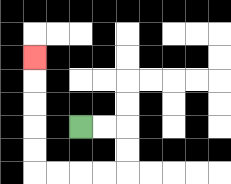{'start': '[3, 5]', 'end': '[1, 2]', 'path_directions': 'R,R,D,D,L,L,L,L,U,U,U,U,U', 'path_coordinates': '[[3, 5], [4, 5], [5, 5], [5, 6], [5, 7], [4, 7], [3, 7], [2, 7], [1, 7], [1, 6], [1, 5], [1, 4], [1, 3], [1, 2]]'}